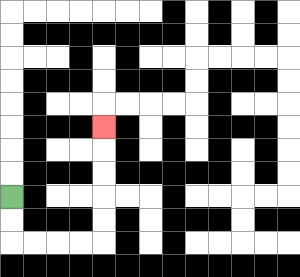{'start': '[0, 8]', 'end': '[4, 5]', 'path_directions': 'D,D,R,R,R,R,U,U,U,U,U', 'path_coordinates': '[[0, 8], [0, 9], [0, 10], [1, 10], [2, 10], [3, 10], [4, 10], [4, 9], [4, 8], [4, 7], [4, 6], [4, 5]]'}